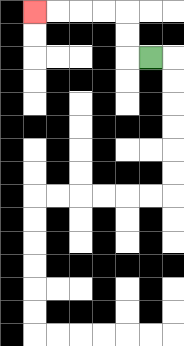{'start': '[6, 2]', 'end': '[1, 0]', 'path_directions': 'L,U,U,L,L,L,L', 'path_coordinates': '[[6, 2], [5, 2], [5, 1], [5, 0], [4, 0], [3, 0], [2, 0], [1, 0]]'}